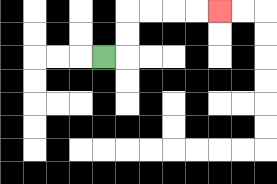{'start': '[4, 2]', 'end': '[9, 0]', 'path_directions': 'R,U,U,R,R,R,R', 'path_coordinates': '[[4, 2], [5, 2], [5, 1], [5, 0], [6, 0], [7, 0], [8, 0], [9, 0]]'}